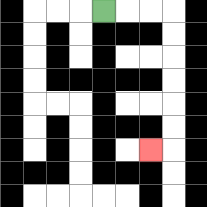{'start': '[4, 0]', 'end': '[6, 6]', 'path_directions': 'R,R,R,D,D,D,D,D,D,L', 'path_coordinates': '[[4, 0], [5, 0], [6, 0], [7, 0], [7, 1], [7, 2], [7, 3], [7, 4], [7, 5], [7, 6], [6, 6]]'}